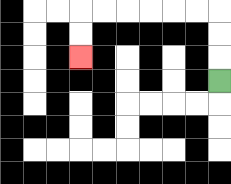{'start': '[9, 3]', 'end': '[3, 2]', 'path_directions': 'U,U,U,L,L,L,L,L,L,D,D', 'path_coordinates': '[[9, 3], [9, 2], [9, 1], [9, 0], [8, 0], [7, 0], [6, 0], [5, 0], [4, 0], [3, 0], [3, 1], [3, 2]]'}